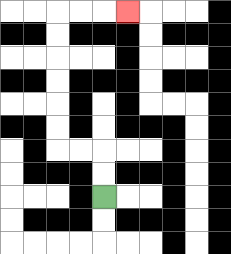{'start': '[4, 8]', 'end': '[5, 0]', 'path_directions': 'U,U,L,L,U,U,U,U,U,U,R,R,R', 'path_coordinates': '[[4, 8], [4, 7], [4, 6], [3, 6], [2, 6], [2, 5], [2, 4], [2, 3], [2, 2], [2, 1], [2, 0], [3, 0], [4, 0], [5, 0]]'}